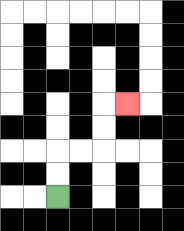{'start': '[2, 8]', 'end': '[5, 4]', 'path_directions': 'U,U,R,R,U,U,R', 'path_coordinates': '[[2, 8], [2, 7], [2, 6], [3, 6], [4, 6], [4, 5], [4, 4], [5, 4]]'}